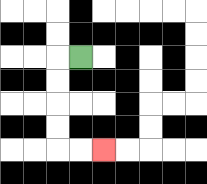{'start': '[3, 2]', 'end': '[4, 6]', 'path_directions': 'L,D,D,D,D,R,R', 'path_coordinates': '[[3, 2], [2, 2], [2, 3], [2, 4], [2, 5], [2, 6], [3, 6], [4, 6]]'}